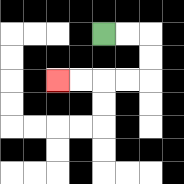{'start': '[4, 1]', 'end': '[2, 3]', 'path_directions': 'R,R,D,D,L,L,L,L', 'path_coordinates': '[[4, 1], [5, 1], [6, 1], [6, 2], [6, 3], [5, 3], [4, 3], [3, 3], [2, 3]]'}